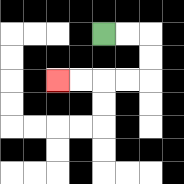{'start': '[4, 1]', 'end': '[2, 3]', 'path_directions': 'R,R,D,D,L,L,L,L', 'path_coordinates': '[[4, 1], [5, 1], [6, 1], [6, 2], [6, 3], [5, 3], [4, 3], [3, 3], [2, 3]]'}